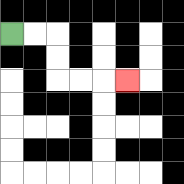{'start': '[0, 1]', 'end': '[5, 3]', 'path_directions': 'R,R,D,D,R,R,R', 'path_coordinates': '[[0, 1], [1, 1], [2, 1], [2, 2], [2, 3], [3, 3], [4, 3], [5, 3]]'}